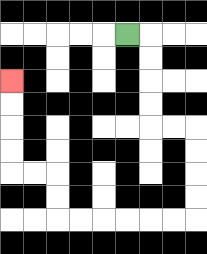{'start': '[5, 1]', 'end': '[0, 3]', 'path_directions': 'R,D,D,D,D,R,R,D,D,D,D,L,L,L,L,L,L,U,U,L,L,U,U,U,U', 'path_coordinates': '[[5, 1], [6, 1], [6, 2], [6, 3], [6, 4], [6, 5], [7, 5], [8, 5], [8, 6], [8, 7], [8, 8], [8, 9], [7, 9], [6, 9], [5, 9], [4, 9], [3, 9], [2, 9], [2, 8], [2, 7], [1, 7], [0, 7], [0, 6], [0, 5], [0, 4], [0, 3]]'}